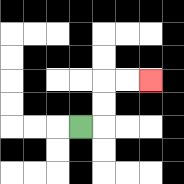{'start': '[3, 5]', 'end': '[6, 3]', 'path_directions': 'R,U,U,R,R', 'path_coordinates': '[[3, 5], [4, 5], [4, 4], [4, 3], [5, 3], [6, 3]]'}